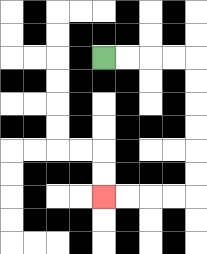{'start': '[4, 2]', 'end': '[4, 8]', 'path_directions': 'R,R,R,R,D,D,D,D,D,D,L,L,L,L', 'path_coordinates': '[[4, 2], [5, 2], [6, 2], [7, 2], [8, 2], [8, 3], [8, 4], [8, 5], [8, 6], [8, 7], [8, 8], [7, 8], [6, 8], [5, 8], [4, 8]]'}